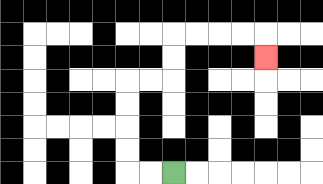{'start': '[7, 7]', 'end': '[11, 2]', 'path_directions': 'L,L,U,U,U,U,R,R,U,U,R,R,R,R,D', 'path_coordinates': '[[7, 7], [6, 7], [5, 7], [5, 6], [5, 5], [5, 4], [5, 3], [6, 3], [7, 3], [7, 2], [7, 1], [8, 1], [9, 1], [10, 1], [11, 1], [11, 2]]'}